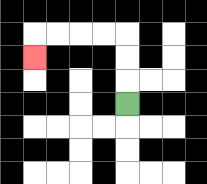{'start': '[5, 4]', 'end': '[1, 2]', 'path_directions': 'U,U,U,L,L,L,L,D', 'path_coordinates': '[[5, 4], [5, 3], [5, 2], [5, 1], [4, 1], [3, 1], [2, 1], [1, 1], [1, 2]]'}